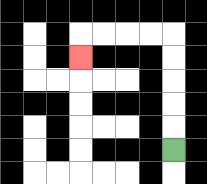{'start': '[7, 6]', 'end': '[3, 2]', 'path_directions': 'U,U,U,U,U,L,L,L,L,D', 'path_coordinates': '[[7, 6], [7, 5], [7, 4], [7, 3], [7, 2], [7, 1], [6, 1], [5, 1], [4, 1], [3, 1], [3, 2]]'}